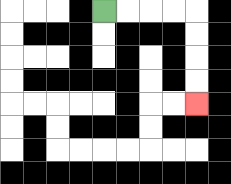{'start': '[4, 0]', 'end': '[8, 4]', 'path_directions': 'R,R,R,R,D,D,D,D', 'path_coordinates': '[[4, 0], [5, 0], [6, 0], [7, 0], [8, 0], [8, 1], [8, 2], [8, 3], [8, 4]]'}